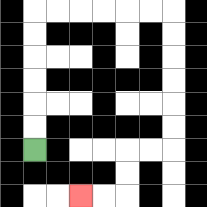{'start': '[1, 6]', 'end': '[3, 8]', 'path_directions': 'U,U,U,U,U,U,R,R,R,R,R,R,D,D,D,D,D,D,L,L,D,D,L,L', 'path_coordinates': '[[1, 6], [1, 5], [1, 4], [1, 3], [1, 2], [1, 1], [1, 0], [2, 0], [3, 0], [4, 0], [5, 0], [6, 0], [7, 0], [7, 1], [7, 2], [7, 3], [7, 4], [7, 5], [7, 6], [6, 6], [5, 6], [5, 7], [5, 8], [4, 8], [3, 8]]'}